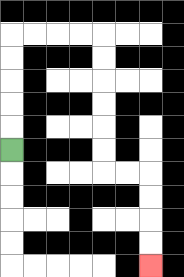{'start': '[0, 6]', 'end': '[6, 11]', 'path_directions': 'U,U,U,U,U,R,R,R,R,D,D,D,D,D,D,R,R,D,D,D,D', 'path_coordinates': '[[0, 6], [0, 5], [0, 4], [0, 3], [0, 2], [0, 1], [1, 1], [2, 1], [3, 1], [4, 1], [4, 2], [4, 3], [4, 4], [4, 5], [4, 6], [4, 7], [5, 7], [6, 7], [6, 8], [6, 9], [6, 10], [6, 11]]'}